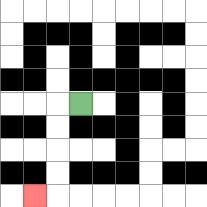{'start': '[3, 4]', 'end': '[1, 8]', 'path_directions': 'L,D,D,D,D,L', 'path_coordinates': '[[3, 4], [2, 4], [2, 5], [2, 6], [2, 7], [2, 8], [1, 8]]'}